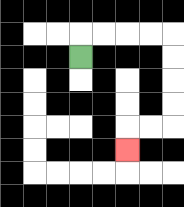{'start': '[3, 2]', 'end': '[5, 6]', 'path_directions': 'U,R,R,R,R,D,D,D,D,L,L,D', 'path_coordinates': '[[3, 2], [3, 1], [4, 1], [5, 1], [6, 1], [7, 1], [7, 2], [7, 3], [7, 4], [7, 5], [6, 5], [5, 5], [5, 6]]'}